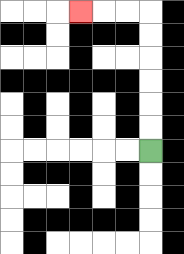{'start': '[6, 6]', 'end': '[3, 0]', 'path_directions': 'U,U,U,U,U,U,L,L,L', 'path_coordinates': '[[6, 6], [6, 5], [6, 4], [6, 3], [6, 2], [6, 1], [6, 0], [5, 0], [4, 0], [3, 0]]'}